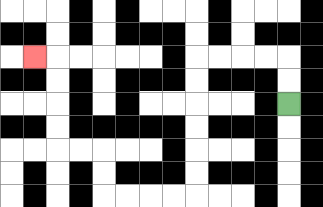{'start': '[12, 4]', 'end': '[1, 2]', 'path_directions': 'U,U,L,L,L,L,D,D,D,D,D,D,L,L,L,L,U,U,L,L,U,U,U,U,L', 'path_coordinates': '[[12, 4], [12, 3], [12, 2], [11, 2], [10, 2], [9, 2], [8, 2], [8, 3], [8, 4], [8, 5], [8, 6], [8, 7], [8, 8], [7, 8], [6, 8], [5, 8], [4, 8], [4, 7], [4, 6], [3, 6], [2, 6], [2, 5], [2, 4], [2, 3], [2, 2], [1, 2]]'}